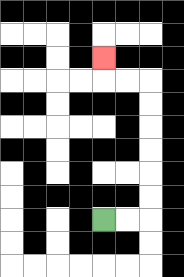{'start': '[4, 9]', 'end': '[4, 2]', 'path_directions': 'R,R,U,U,U,U,U,U,L,L,U', 'path_coordinates': '[[4, 9], [5, 9], [6, 9], [6, 8], [6, 7], [6, 6], [6, 5], [6, 4], [6, 3], [5, 3], [4, 3], [4, 2]]'}